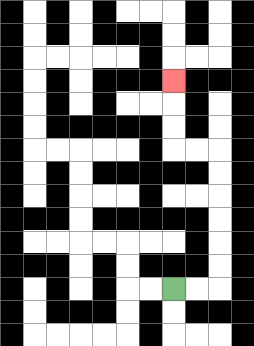{'start': '[7, 12]', 'end': '[7, 3]', 'path_directions': 'R,R,U,U,U,U,U,U,L,L,U,U,U', 'path_coordinates': '[[7, 12], [8, 12], [9, 12], [9, 11], [9, 10], [9, 9], [9, 8], [9, 7], [9, 6], [8, 6], [7, 6], [7, 5], [7, 4], [7, 3]]'}